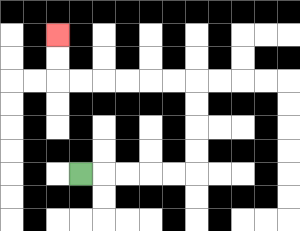{'start': '[3, 7]', 'end': '[2, 1]', 'path_directions': 'R,R,R,R,R,U,U,U,U,L,L,L,L,L,L,U,U', 'path_coordinates': '[[3, 7], [4, 7], [5, 7], [6, 7], [7, 7], [8, 7], [8, 6], [8, 5], [8, 4], [8, 3], [7, 3], [6, 3], [5, 3], [4, 3], [3, 3], [2, 3], [2, 2], [2, 1]]'}